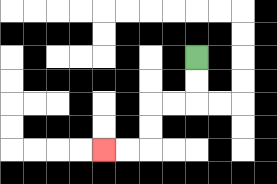{'start': '[8, 2]', 'end': '[4, 6]', 'path_directions': 'D,D,L,L,D,D,L,L', 'path_coordinates': '[[8, 2], [8, 3], [8, 4], [7, 4], [6, 4], [6, 5], [6, 6], [5, 6], [4, 6]]'}